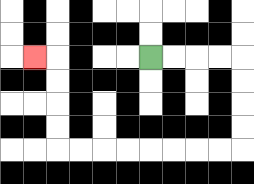{'start': '[6, 2]', 'end': '[1, 2]', 'path_directions': 'R,R,R,R,D,D,D,D,L,L,L,L,L,L,L,L,U,U,U,U,L', 'path_coordinates': '[[6, 2], [7, 2], [8, 2], [9, 2], [10, 2], [10, 3], [10, 4], [10, 5], [10, 6], [9, 6], [8, 6], [7, 6], [6, 6], [5, 6], [4, 6], [3, 6], [2, 6], [2, 5], [2, 4], [2, 3], [2, 2], [1, 2]]'}